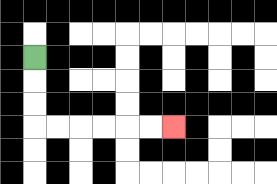{'start': '[1, 2]', 'end': '[7, 5]', 'path_directions': 'D,D,D,R,R,R,R,R,R', 'path_coordinates': '[[1, 2], [1, 3], [1, 4], [1, 5], [2, 5], [3, 5], [4, 5], [5, 5], [6, 5], [7, 5]]'}